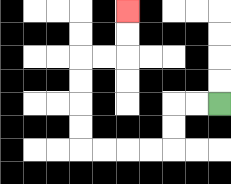{'start': '[9, 4]', 'end': '[5, 0]', 'path_directions': 'L,L,D,D,L,L,L,L,U,U,U,U,R,R,U,U', 'path_coordinates': '[[9, 4], [8, 4], [7, 4], [7, 5], [7, 6], [6, 6], [5, 6], [4, 6], [3, 6], [3, 5], [3, 4], [3, 3], [3, 2], [4, 2], [5, 2], [5, 1], [5, 0]]'}